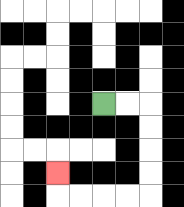{'start': '[4, 4]', 'end': '[2, 7]', 'path_directions': 'R,R,D,D,D,D,L,L,L,L,U', 'path_coordinates': '[[4, 4], [5, 4], [6, 4], [6, 5], [6, 6], [6, 7], [6, 8], [5, 8], [4, 8], [3, 8], [2, 8], [2, 7]]'}